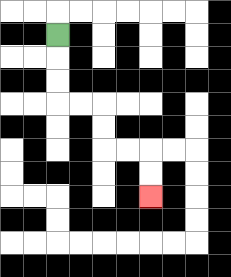{'start': '[2, 1]', 'end': '[6, 8]', 'path_directions': 'D,D,D,R,R,D,D,R,R,D,D', 'path_coordinates': '[[2, 1], [2, 2], [2, 3], [2, 4], [3, 4], [4, 4], [4, 5], [4, 6], [5, 6], [6, 6], [6, 7], [6, 8]]'}